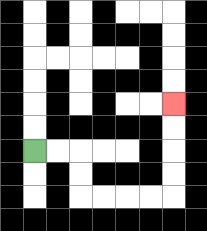{'start': '[1, 6]', 'end': '[7, 4]', 'path_directions': 'R,R,D,D,R,R,R,R,U,U,U,U', 'path_coordinates': '[[1, 6], [2, 6], [3, 6], [3, 7], [3, 8], [4, 8], [5, 8], [6, 8], [7, 8], [7, 7], [7, 6], [7, 5], [7, 4]]'}